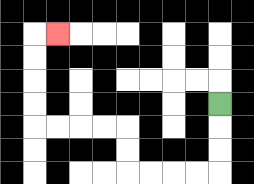{'start': '[9, 4]', 'end': '[2, 1]', 'path_directions': 'D,D,D,L,L,L,L,U,U,L,L,L,L,U,U,U,U,R', 'path_coordinates': '[[9, 4], [9, 5], [9, 6], [9, 7], [8, 7], [7, 7], [6, 7], [5, 7], [5, 6], [5, 5], [4, 5], [3, 5], [2, 5], [1, 5], [1, 4], [1, 3], [1, 2], [1, 1], [2, 1]]'}